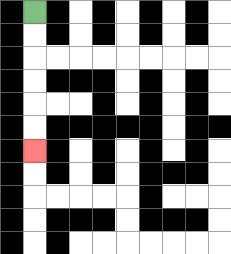{'start': '[1, 0]', 'end': '[1, 6]', 'path_directions': 'D,D,D,D,D,D', 'path_coordinates': '[[1, 0], [1, 1], [1, 2], [1, 3], [1, 4], [1, 5], [1, 6]]'}